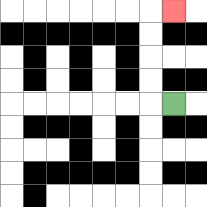{'start': '[7, 4]', 'end': '[7, 0]', 'path_directions': 'L,U,U,U,U,R', 'path_coordinates': '[[7, 4], [6, 4], [6, 3], [6, 2], [6, 1], [6, 0], [7, 0]]'}